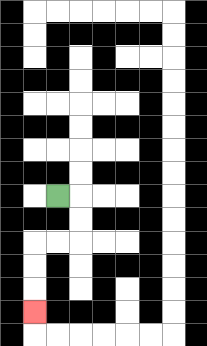{'start': '[2, 8]', 'end': '[1, 13]', 'path_directions': 'R,D,D,L,L,D,D,D', 'path_coordinates': '[[2, 8], [3, 8], [3, 9], [3, 10], [2, 10], [1, 10], [1, 11], [1, 12], [1, 13]]'}